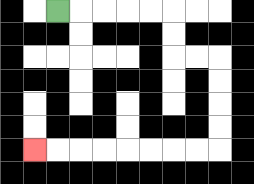{'start': '[2, 0]', 'end': '[1, 6]', 'path_directions': 'R,R,R,R,R,D,D,R,R,D,D,D,D,L,L,L,L,L,L,L,L', 'path_coordinates': '[[2, 0], [3, 0], [4, 0], [5, 0], [6, 0], [7, 0], [7, 1], [7, 2], [8, 2], [9, 2], [9, 3], [9, 4], [9, 5], [9, 6], [8, 6], [7, 6], [6, 6], [5, 6], [4, 6], [3, 6], [2, 6], [1, 6]]'}